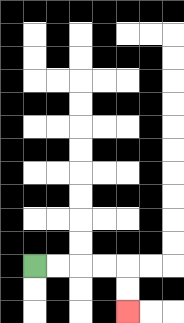{'start': '[1, 11]', 'end': '[5, 13]', 'path_directions': 'R,R,R,R,D,D', 'path_coordinates': '[[1, 11], [2, 11], [3, 11], [4, 11], [5, 11], [5, 12], [5, 13]]'}